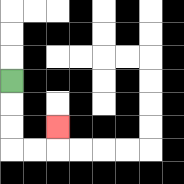{'start': '[0, 3]', 'end': '[2, 5]', 'path_directions': 'D,D,D,R,R,U', 'path_coordinates': '[[0, 3], [0, 4], [0, 5], [0, 6], [1, 6], [2, 6], [2, 5]]'}